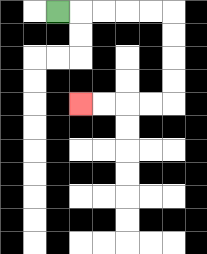{'start': '[2, 0]', 'end': '[3, 4]', 'path_directions': 'R,R,R,R,R,D,D,D,D,L,L,L,L', 'path_coordinates': '[[2, 0], [3, 0], [4, 0], [5, 0], [6, 0], [7, 0], [7, 1], [7, 2], [7, 3], [7, 4], [6, 4], [5, 4], [4, 4], [3, 4]]'}